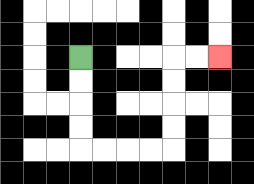{'start': '[3, 2]', 'end': '[9, 2]', 'path_directions': 'D,D,D,D,R,R,R,R,U,U,U,U,R,R', 'path_coordinates': '[[3, 2], [3, 3], [3, 4], [3, 5], [3, 6], [4, 6], [5, 6], [6, 6], [7, 6], [7, 5], [7, 4], [7, 3], [7, 2], [8, 2], [9, 2]]'}